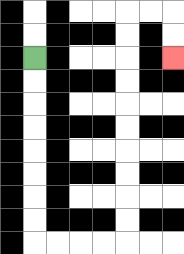{'start': '[1, 2]', 'end': '[7, 2]', 'path_directions': 'D,D,D,D,D,D,D,D,R,R,R,R,U,U,U,U,U,U,U,U,U,U,R,R,D,D', 'path_coordinates': '[[1, 2], [1, 3], [1, 4], [1, 5], [1, 6], [1, 7], [1, 8], [1, 9], [1, 10], [2, 10], [3, 10], [4, 10], [5, 10], [5, 9], [5, 8], [5, 7], [5, 6], [5, 5], [5, 4], [5, 3], [5, 2], [5, 1], [5, 0], [6, 0], [7, 0], [7, 1], [7, 2]]'}